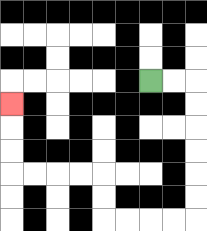{'start': '[6, 3]', 'end': '[0, 4]', 'path_directions': 'R,R,D,D,D,D,D,D,L,L,L,L,U,U,L,L,L,L,U,U,U', 'path_coordinates': '[[6, 3], [7, 3], [8, 3], [8, 4], [8, 5], [8, 6], [8, 7], [8, 8], [8, 9], [7, 9], [6, 9], [5, 9], [4, 9], [4, 8], [4, 7], [3, 7], [2, 7], [1, 7], [0, 7], [0, 6], [0, 5], [0, 4]]'}